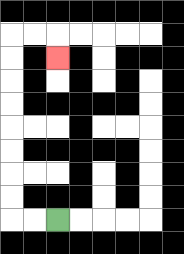{'start': '[2, 9]', 'end': '[2, 2]', 'path_directions': 'L,L,U,U,U,U,U,U,U,U,R,R,D', 'path_coordinates': '[[2, 9], [1, 9], [0, 9], [0, 8], [0, 7], [0, 6], [0, 5], [0, 4], [0, 3], [0, 2], [0, 1], [1, 1], [2, 1], [2, 2]]'}